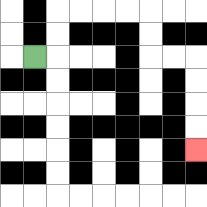{'start': '[1, 2]', 'end': '[8, 6]', 'path_directions': 'R,U,U,R,R,R,R,D,D,R,R,D,D,D,D', 'path_coordinates': '[[1, 2], [2, 2], [2, 1], [2, 0], [3, 0], [4, 0], [5, 0], [6, 0], [6, 1], [6, 2], [7, 2], [8, 2], [8, 3], [8, 4], [8, 5], [8, 6]]'}